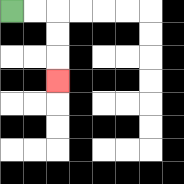{'start': '[0, 0]', 'end': '[2, 3]', 'path_directions': 'R,R,D,D,D', 'path_coordinates': '[[0, 0], [1, 0], [2, 0], [2, 1], [2, 2], [2, 3]]'}